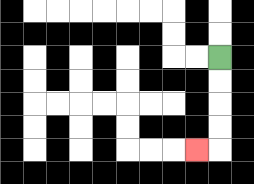{'start': '[9, 2]', 'end': '[8, 6]', 'path_directions': 'D,D,D,D,L', 'path_coordinates': '[[9, 2], [9, 3], [9, 4], [9, 5], [9, 6], [8, 6]]'}